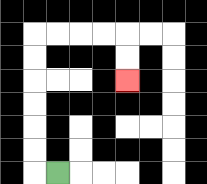{'start': '[2, 7]', 'end': '[5, 3]', 'path_directions': 'L,U,U,U,U,U,U,R,R,R,R,D,D', 'path_coordinates': '[[2, 7], [1, 7], [1, 6], [1, 5], [1, 4], [1, 3], [1, 2], [1, 1], [2, 1], [3, 1], [4, 1], [5, 1], [5, 2], [5, 3]]'}